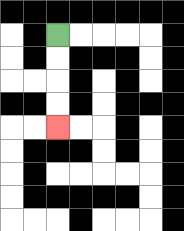{'start': '[2, 1]', 'end': '[2, 5]', 'path_directions': 'D,D,D,D', 'path_coordinates': '[[2, 1], [2, 2], [2, 3], [2, 4], [2, 5]]'}